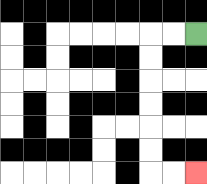{'start': '[8, 1]', 'end': '[8, 7]', 'path_directions': 'L,L,D,D,D,D,D,D,R,R', 'path_coordinates': '[[8, 1], [7, 1], [6, 1], [6, 2], [6, 3], [6, 4], [6, 5], [6, 6], [6, 7], [7, 7], [8, 7]]'}